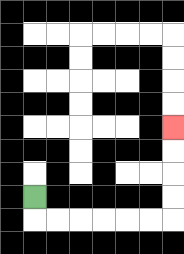{'start': '[1, 8]', 'end': '[7, 5]', 'path_directions': 'D,R,R,R,R,R,R,U,U,U,U', 'path_coordinates': '[[1, 8], [1, 9], [2, 9], [3, 9], [4, 9], [5, 9], [6, 9], [7, 9], [7, 8], [7, 7], [7, 6], [7, 5]]'}